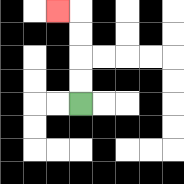{'start': '[3, 4]', 'end': '[2, 0]', 'path_directions': 'U,U,U,U,L', 'path_coordinates': '[[3, 4], [3, 3], [3, 2], [3, 1], [3, 0], [2, 0]]'}